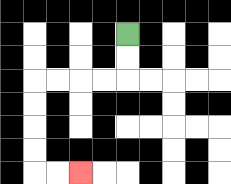{'start': '[5, 1]', 'end': '[3, 7]', 'path_directions': 'D,D,L,L,L,L,D,D,D,D,R,R', 'path_coordinates': '[[5, 1], [5, 2], [5, 3], [4, 3], [3, 3], [2, 3], [1, 3], [1, 4], [1, 5], [1, 6], [1, 7], [2, 7], [3, 7]]'}